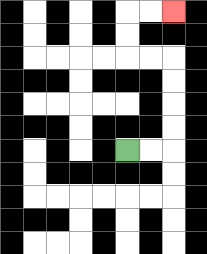{'start': '[5, 6]', 'end': '[7, 0]', 'path_directions': 'R,R,U,U,U,U,L,L,U,U,R,R', 'path_coordinates': '[[5, 6], [6, 6], [7, 6], [7, 5], [7, 4], [7, 3], [7, 2], [6, 2], [5, 2], [5, 1], [5, 0], [6, 0], [7, 0]]'}